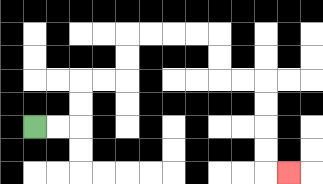{'start': '[1, 5]', 'end': '[12, 7]', 'path_directions': 'R,R,U,U,R,R,U,U,R,R,R,R,D,D,R,R,D,D,D,D,R', 'path_coordinates': '[[1, 5], [2, 5], [3, 5], [3, 4], [3, 3], [4, 3], [5, 3], [5, 2], [5, 1], [6, 1], [7, 1], [8, 1], [9, 1], [9, 2], [9, 3], [10, 3], [11, 3], [11, 4], [11, 5], [11, 6], [11, 7], [12, 7]]'}